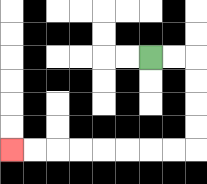{'start': '[6, 2]', 'end': '[0, 6]', 'path_directions': 'R,R,D,D,D,D,L,L,L,L,L,L,L,L', 'path_coordinates': '[[6, 2], [7, 2], [8, 2], [8, 3], [8, 4], [8, 5], [8, 6], [7, 6], [6, 6], [5, 6], [4, 6], [3, 6], [2, 6], [1, 6], [0, 6]]'}